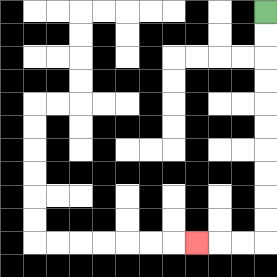{'start': '[11, 0]', 'end': '[8, 10]', 'path_directions': 'D,D,D,D,D,D,D,D,D,D,L,L,L', 'path_coordinates': '[[11, 0], [11, 1], [11, 2], [11, 3], [11, 4], [11, 5], [11, 6], [11, 7], [11, 8], [11, 9], [11, 10], [10, 10], [9, 10], [8, 10]]'}